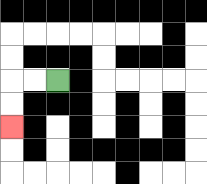{'start': '[2, 3]', 'end': '[0, 5]', 'path_directions': 'L,L,D,D', 'path_coordinates': '[[2, 3], [1, 3], [0, 3], [0, 4], [0, 5]]'}